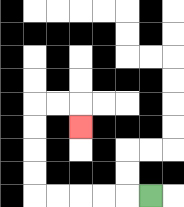{'start': '[6, 8]', 'end': '[3, 5]', 'path_directions': 'L,L,L,L,L,U,U,U,U,R,R,D', 'path_coordinates': '[[6, 8], [5, 8], [4, 8], [3, 8], [2, 8], [1, 8], [1, 7], [1, 6], [1, 5], [1, 4], [2, 4], [3, 4], [3, 5]]'}